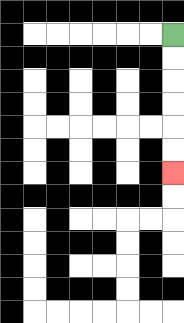{'start': '[7, 1]', 'end': '[7, 7]', 'path_directions': 'D,D,D,D,D,D', 'path_coordinates': '[[7, 1], [7, 2], [7, 3], [7, 4], [7, 5], [7, 6], [7, 7]]'}